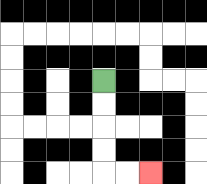{'start': '[4, 3]', 'end': '[6, 7]', 'path_directions': 'D,D,D,D,R,R', 'path_coordinates': '[[4, 3], [4, 4], [4, 5], [4, 6], [4, 7], [5, 7], [6, 7]]'}